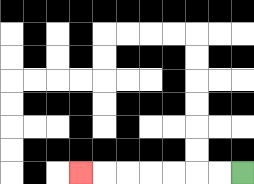{'start': '[10, 7]', 'end': '[3, 7]', 'path_directions': 'L,L,L,L,L,L,L', 'path_coordinates': '[[10, 7], [9, 7], [8, 7], [7, 7], [6, 7], [5, 7], [4, 7], [3, 7]]'}